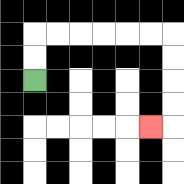{'start': '[1, 3]', 'end': '[6, 5]', 'path_directions': 'U,U,R,R,R,R,R,R,D,D,D,D,L', 'path_coordinates': '[[1, 3], [1, 2], [1, 1], [2, 1], [3, 1], [4, 1], [5, 1], [6, 1], [7, 1], [7, 2], [7, 3], [7, 4], [7, 5], [6, 5]]'}